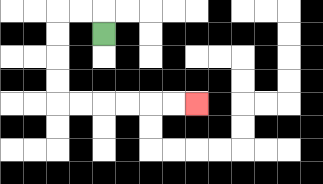{'start': '[4, 1]', 'end': '[8, 4]', 'path_directions': 'U,L,L,D,D,D,D,R,R,R,R,R,R', 'path_coordinates': '[[4, 1], [4, 0], [3, 0], [2, 0], [2, 1], [2, 2], [2, 3], [2, 4], [3, 4], [4, 4], [5, 4], [6, 4], [7, 4], [8, 4]]'}